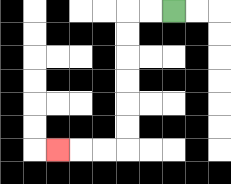{'start': '[7, 0]', 'end': '[2, 6]', 'path_directions': 'L,L,D,D,D,D,D,D,L,L,L', 'path_coordinates': '[[7, 0], [6, 0], [5, 0], [5, 1], [5, 2], [5, 3], [5, 4], [5, 5], [5, 6], [4, 6], [3, 6], [2, 6]]'}